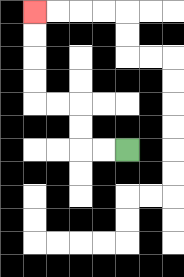{'start': '[5, 6]', 'end': '[1, 0]', 'path_directions': 'L,L,U,U,L,L,U,U,U,U', 'path_coordinates': '[[5, 6], [4, 6], [3, 6], [3, 5], [3, 4], [2, 4], [1, 4], [1, 3], [1, 2], [1, 1], [1, 0]]'}